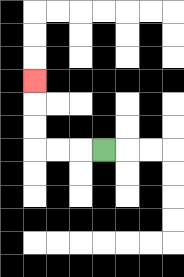{'start': '[4, 6]', 'end': '[1, 3]', 'path_directions': 'L,L,L,U,U,U', 'path_coordinates': '[[4, 6], [3, 6], [2, 6], [1, 6], [1, 5], [1, 4], [1, 3]]'}